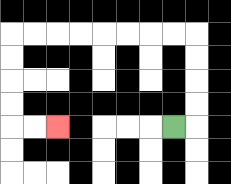{'start': '[7, 5]', 'end': '[2, 5]', 'path_directions': 'R,U,U,U,U,L,L,L,L,L,L,L,L,D,D,D,D,R,R', 'path_coordinates': '[[7, 5], [8, 5], [8, 4], [8, 3], [8, 2], [8, 1], [7, 1], [6, 1], [5, 1], [4, 1], [3, 1], [2, 1], [1, 1], [0, 1], [0, 2], [0, 3], [0, 4], [0, 5], [1, 5], [2, 5]]'}